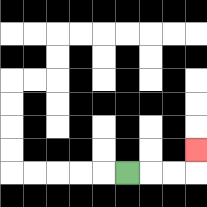{'start': '[5, 7]', 'end': '[8, 6]', 'path_directions': 'R,R,R,U', 'path_coordinates': '[[5, 7], [6, 7], [7, 7], [8, 7], [8, 6]]'}